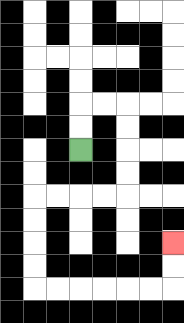{'start': '[3, 6]', 'end': '[7, 10]', 'path_directions': 'U,U,R,R,D,D,D,D,L,L,L,L,D,D,D,D,R,R,R,R,R,R,U,U', 'path_coordinates': '[[3, 6], [3, 5], [3, 4], [4, 4], [5, 4], [5, 5], [5, 6], [5, 7], [5, 8], [4, 8], [3, 8], [2, 8], [1, 8], [1, 9], [1, 10], [1, 11], [1, 12], [2, 12], [3, 12], [4, 12], [5, 12], [6, 12], [7, 12], [7, 11], [7, 10]]'}